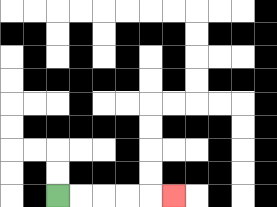{'start': '[2, 8]', 'end': '[7, 8]', 'path_directions': 'R,R,R,R,R', 'path_coordinates': '[[2, 8], [3, 8], [4, 8], [5, 8], [6, 8], [7, 8]]'}